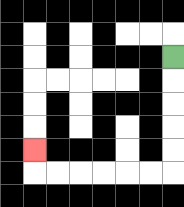{'start': '[7, 2]', 'end': '[1, 6]', 'path_directions': 'D,D,D,D,D,L,L,L,L,L,L,U', 'path_coordinates': '[[7, 2], [7, 3], [7, 4], [7, 5], [7, 6], [7, 7], [6, 7], [5, 7], [4, 7], [3, 7], [2, 7], [1, 7], [1, 6]]'}